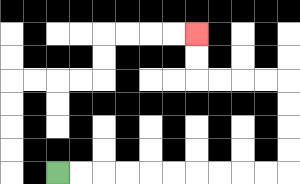{'start': '[2, 7]', 'end': '[8, 1]', 'path_directions': 'R,R,R,R,R,R,R,R,R,R,U,U,U,U,L,L,L,L,U,U', 'path_coordinates': '[[2, 7], [3, 7], [4, 7], [5, 7], [6, 7], [7, 7], [8, 7], [9, 7], [10, 7], [11, 7], [12, 7], [12, 6], [12, 5], [12, 4], [12, 3], [11, 3], [10, 3], [9, 3], [8, 3], [8, 2], [8, 1]]'}